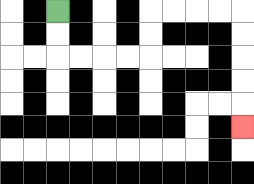{'start': '[2, 0]', 'end': '[10, 5]', 'path_directions': 'D,D,R,R,R,R,U,U,R,R,R,R,D,D,D,D,D', 'path_coordinates': '[[2, 0], [2, 1], [2, 2], [3, 2], [4, 2], [5, 2], [6, 2], [6, 1], [6, 0], [7, 0], [8, 0], [9, 0], [10, 0], [10, 1], [10, 2], [10, 3], [10, 4], [10, 5]]'}